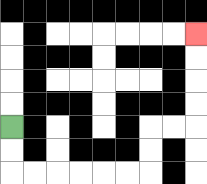{'start': '[0, 5]', 'end': '[8, 1]', 'path_directions': 'D,D,R,R,R,R,R,R,U,U,R,R,U,U,U,U', 'path_coordinates': '[[0, 5], [0, 6], [0, 7], [1, 7], [2, 7], [3, 7], [4, 7], [5, 7], [6, 7], [6, 6], [6, 5], [7, 5], [8, 5], [8, 4], [8, 3], [8, 2], [8, 1]]'}